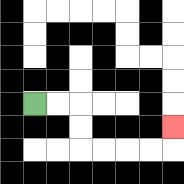{'start': '[1, 4]', 'end': '[7, 5]', 'path_directions': 'R,R,D,D,R,R,R,R,U', 'path_coordinates': '[[1, 4], [2, 4], [3, 4], [3, 5], [3, 6], [4, 6], [5, 6], [6, 6], [7, 6], [7, 5]]'}